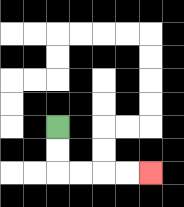{'start': '[2, 5]', 'end': '[6, 7]', 'path_directions': 'D,D,R,R,R,R', 'path_coordinates': '[[2, 5], [2, 6], [2, 7], [3, 7], [4, 7], [5, 7], [6, 7]]'}